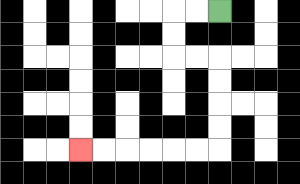{'start': '[9, 0]', 'end': '[3, 6]', 'path_directions': 'L,L,D,D,R,R,D,D,D,D,L,L,L,L,L,L', 'path_coordinates': '[[9, 0], [8, 0], [7, 0], [7, 1], [7, 2], [8, 2], [9, 2], [9, 3], [9, 4], [9, 5], [9, 6], [8, 6], [7, 6], [6, 6], [5, 6], [4, 6], [3, 6]]'}